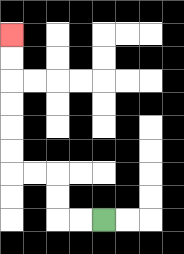{'start': '[4, 9]', 'end': '[0, 1]', 'path_directions': 'L,L,U,U,L,L,U,U,U,U,U,U', 'path_coordinates': '[[4, 9], [3, 9], [2, 9], [2, 8], [2, 7], [1, 7], [0, 7], [0, 6], [0, 5], [0, 4], [0, 3], [0, 2], [0, 1]]'}